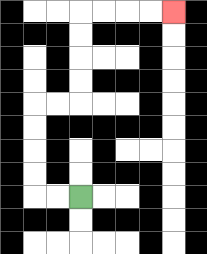{'start': '[3, 8]', 'end': '[7, 0]', 'path_directions': 'L,L,U,U,U,U,R,R,U,U,U,U,R,R,R,R', 'path_coordinates': '[[3, 8], [2, 8], [1, 8], [1, 7], [1, 6], [1, 5], [1, 4], [2, 4], [3, 4], [3, 3], [3, 2], [3, 1], [3, 0], [4, 0], [5, 0], [6, 0], [7, 0]]'}